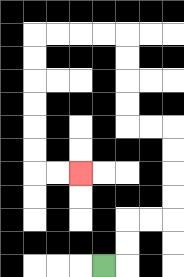{'start': '[4, 11]', 'end': '[3, 7]', 'path_directions': 'R,U,U,R,R,U,U,U,U,L,L,U,U,U,U,L,L,L,L,D,D,D,D,D,D,R,R', 'path_coordinates': '[[4, 11], [5, 11], [5, 10], [5, 9], [6, 9], [7, 9], [7, 8], [7, 7], [7, 6], [7, 5], [6, 5], [5, 5], [5, 4], [5, 3], [5, 2], [5, 1], [4, 1], [3, 1], [2, 1], [1, 1], [1, 2], [1, 3], [1, 4], [1, 5], [1, 6], [1, 7], [2, 7], [3, 7]]'}